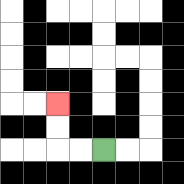{'start': '[4, 6]', 'end': '[2, 4]', 'path_directions': 'L,L,U,U', 'path_coordinates': '[[4, 6], [3, 6], [2, 6], [2, 5], [2, 4]]'}